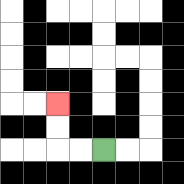{'start': '[4, 6]', 'end': '[2, 4]', 'path_directions': 'L,L,U,U', 'path_coordinates': '[[4, 6], [3, 6], [2, 6], [2, 5], [2, 4]]'}